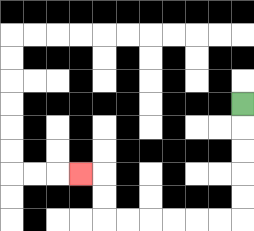{'start': '[10, 4]', 'end': '[3, 7]', 'path_directions': 'D,D,D,D,D,L,L,L,L,L,L,U,U,L', 'path_coordinates': '[[10, 4], [10, 5], [10, 6], [10, 7], [10, 8], [10, 9], [9, 9], [8, 9], [7, 9], [6, 9], [5, 9], [4, 9], [4, 8], [4, 7], [3, 7]]'}